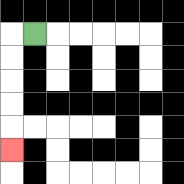{'start': '[1, 1]', 'end': '[0, 6]', 'path_directions': 'L,D,D,D,D,D', 'path_coordinates': '[[1, 1], [0, 1], [0, 2], [0, 3], [0, 4], [0, 5], [0, 6]]'}